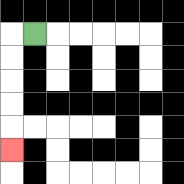{'start': '[1, 1]', 'end': '[0, 6]', 'path_directions': 'L,D,D,D,D,D', 'path_coordinates': '[[1, 1], [0, 1], [0, 2], [0, 3], [0, 4], [0, 5], [0, 6]]'}